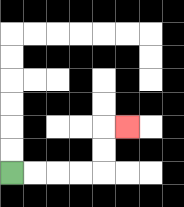{'start': '[0, 7]', 'end': '[5, 5]', 'path_directions': 'R,R,R,R,U,U,R', 'path_coordinates': '[[0, 7], [1, 7], [2, 7], [3, 7], [4, 7], [4, 6], [4, 5], [5, 5]]'}